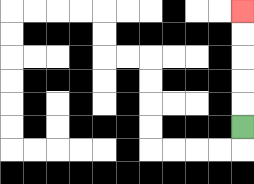{'start': '[10, 5]', 'end': '[10, 0]', 'path_directions': 'U,U,U,U,U', 'path_coordinates': '[[10, 5], [10, 4], [10, 3], [10, 2], [10, 1], [10, 0]]'}